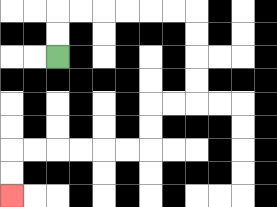{'start': '[2, 2]', 'end': '[0, 8]', 'path_directions': 'U,U,R,R,R,R,R,R,D,D,D,D,L,L,D,D,L,L,L,L,L,L,D,D', 'path_coordinates': '[[2, 2], [2, 1], [2, 0], [3, 0], [4, 0], [5, 0], [6, 0], [7, 0], [8, 0], [8, 1], [8, 2], [8, 3], [8, 4], [7, 4], [6, 4], [6, 5], [6, 6], [5, 6], [4, 6], [3, 6], [2, 6], [1, 6], [0, 6], [0, 7], [0, 8]]'}